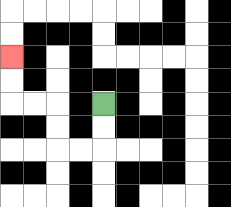{'start': '[4, 4]', 'end': '[0, 2]', 'path_directions': 'D,D,L,L,U,U,L,L,U,U', 'path_coordinates': '[[4, 4], [4, 5], [4, 6], [3, 6], [2, 6], [2, 5], [2, 4], [1, 4], [0, 4], [0, 3], [0, 2]]'}